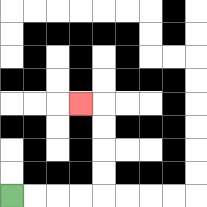{'start': '[0, 8]', 'end': '[3, 4]', 'path_directions': 'R,R,R,R,U,U,U,U,L', 'path_coordinates': '[[0, 8], [1, 8], [2, 8], [3, 8], [4, 8], [4, 7], [4, 6], [4, 5], [4, 4], [3, 4]]'}